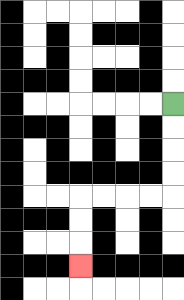{'start': '[7, 4]', 'end': '[3, 11]', 'path_directions': 'D,D,D,D,L,L,L,L,D,D,D', 'path_coordinates': '[[7, 4], [7, 5], [7, 6], [7, 7], [7, 8], [6, 8], [5, 8], [4, 8], [3, 8], [3, 9], [3, 10], [3, 11]]'}